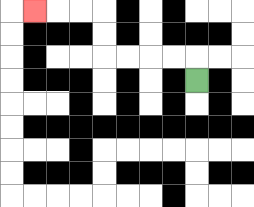{'start': '[8, 3]', 'end': '[1, 0]', 'path_directions': 'U,L,L,L,L,U,U,L,L,L', 'path_coordinates': '[[8, 3], [8, 2], [7, 2], [6, 2], [5, 2], [4, 2], [4, 1], [4, 0], [3, 0], [2, 0], [1, 0]]'}